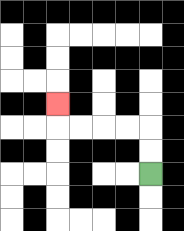{'start': '[6, 7]', 'end': '[2, 4]', 'path_directions': 'U,U,L,L,L,L,U', 'path_coordinates': '[[6, 7], [6, 6], [6, 5], [5, 5], [4, 5], [3, 5], [2, 5], [2, 4]]'}